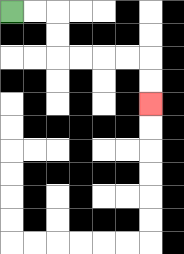{'start': '[0, 0]', 'end': '[6, 4]', 'path_directions': 'R,R,D,D,R,R,R,R,D,D', 'path_coordinates': '[[0, 0], [1, 0], [2, 0], [2, 1], [2, 2], [3, 2], [4, 2], [5, 2], [6, 2], [6, 3], [6, 4]]'}